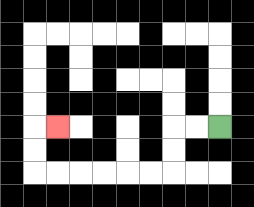{'start': '[9, 5]', 'end': '[2, 5]', 'path_directions': 'L,L,D,D,L,L,L,L,L,L,U,U,R', 'path_coordinates': '[[9, 5], [8, 5], [7, 5], [7, 6], [7, 7], [6, 7], [5, 7], [4, 7], [3, 7], [2, 7], [1, 7], [1, 6], [1, 5], [2, 5]]'}